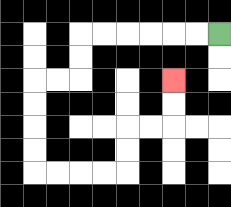{'start': '[9, 1]', 'end': '[7, 3]', 'path_directions': 'L,L,L,L,L,L,D,D,L,L,D,D,D,D,R,R,R,R,U,U,R,R,U,U', 'path_coordinates': '[[9, 1], [8, 1], [7, 1], [6, 1], [5, 1], [4, 1], [3, 1], [3, 2], [3, 3], [2, 3], [1, 3], [1, 4], [1, 5], [1, 6], [1, 7], [2, 7], [3, 7], [4, 7], [5, 7], [5, 6], [5, 5], [6, 5], [7, 5], [7, 4], [7, 3]]'}